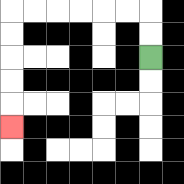{'start': '[6, 2]', 'end': '[0, 5]', 'path_directions': 'U,U,L,L,L,L,L,L,D,D,D,D,D', 'path_coordinates': '[[6, 2], [6, 1], [6, 0], [5, 0], [4, 0], [3, 0], [2, 0], [1, 0], [0, 0], [0, 1], [0, 2], [0, 3], [0, 4], [0, 5]]'}